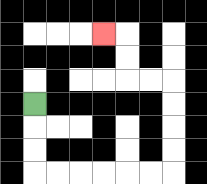{'start': '[1, 4]', 'end': '[4, 1]', 'path_directions': 'D,D,D,R,R,R,R,R,R,U,U,U,U,L,L,U,U,L', 'path_coordinates': '[[1, 4], [1, 5], [1, 6], [1, 7], [2, 7], [3, 7], [4, 7], [5, 7], [6, 7], [7, 7], [7, 6], [7, 5], [7, 4], [7, 3], [6, 3], [5, 3], [5, 2], [5, 1], [4, 1]]'}